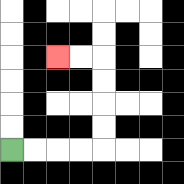{'start': '[0, 6]', 'end': '[2, 2]', 'path_directions': 'R,R,R,R,U,U,U,U,L,L', 'path_coordinates': '[[0, 6], [1, 6], [2, 6], [3, 6], [4, 6], [4, 5], [4, 4], [4, 3], [4, 2], [3, 2], [2, 2]]'}